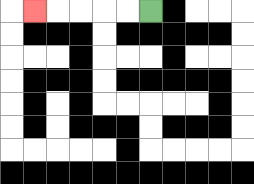{'start': '[6, 0]', 'end': '[1, 0]', 'path_directions': 'L,L,L,L,L', 'path_coordinates': '[[6, 0], [5, 0], [4, 0], [3, 0], [2, 0], [1, 0]]'}